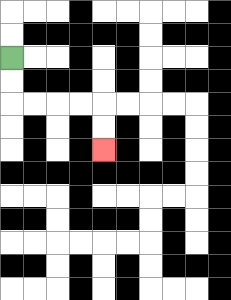{'start': '[0, 2]', 'end': '[4, 6]', 'path_directions': 'D,D,R,R,R,R,D,D', 'path_coordinates': '[[0, 2], [0, 3], [0, 4], [1, 4], [2, 4], [3, 4], [4, 4], [4, 5], [4, 6]]'}